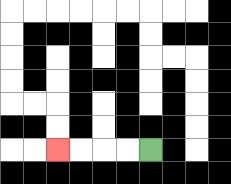{'start': '[6, 6]', 'end': '[2, 6]', 'path_directions': 'L,L,L,L', 'path_coordinates': '[[6, 6], [5, 6], [4, 6], [3, 6], [2, 6]]'}